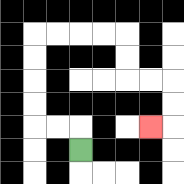{'start': '[3, 6]', 'end': '[6, 5]', 'path_directions': 'U,L,L,U,U,U,U,R,R,R,R,D,D,R,R,D,D,L', 'path_coordinates': '[[3, 6], [3, 5], [2, 5], [1, 5], [1, 4], [1, 3], [1, 2], [1, 1], [2, 1], [3, 1], [4, 1], [5, 1], [5, 2], [5, 3], [6, 3], [7, 3], [7, 4], [7, 5], [6, 5]]'}